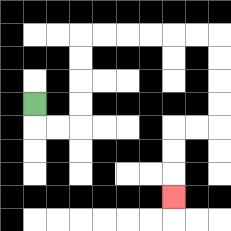{'start': '[1, 4]', 'end': '[7, 8]', 'path_directions': 'D,R,R,U,U,U,U,R,R,R,R,R,R,D,D,D,D,L,L,D,D,D', 'path_coordinates': '[[1, 4], [1, 5], [2, 5], [3, 5], [3, 4], [3, 3], [3, 2], [3, 1], [4, 1], [5, 1], [6, 1], [7, 1], [8, 1], [9, 1], [9, 2], [9, 3], [9, 4], [9, 5], [8, 5], [7, 5], [7, 6], [7, 7], [7, 8]]'}